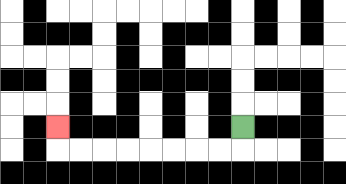{'start': '[10, 5]', 'end': '[2, 5]', 'path_directions': 'D,L,L,L,L,L,L,L,L,U', 'path_coordinates': '[[10, 5], [10, 6], [9, 6], [8, 6], [7, 6], [6, 6], [5, 6], [4, 6], [3, 6], [2, 6], [2, 5]]'}